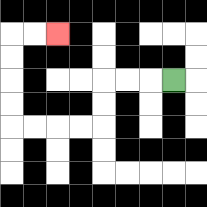{'start': '[7, 3]', 'end': '[2, 1]', 'path_directions': 'L,L,L,D,D,L,L,L,L,U,U,U,U,R,R', 'path_coordinates': '[[7, 3], [6, 3], [5, 3], [4, 3], [4, 4], [4, 5], [3, 5], [2, 5], [1, 5], [0, 5], [0, 4], [0, 3], [0, 2], [0, 1], [1, 1], [2, 1]]'}